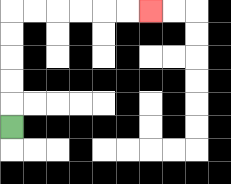{'start': '[0, 5]', 'end': '[6, 0]', 'path_directions': 'U,U,U,U,U,R,R,R,R,R,R', 'path_coordinates': '[[0, 5], [0, 4], [0, 3], [0, 2], [0, 1], [0, 0], [1, 0], [2, 0], [3, 0], [4, 0], [5, 0], [6, 0]]'}